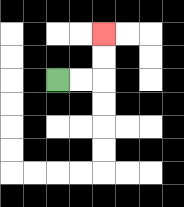{'start': '[2, 3]', 'end': '[4, 1]', 'path_directions': 'R,R,U,U', 'path_coordinates': '[[2, 3], [3, 3], [4, 3], [4, 2], [4, 1]]'}